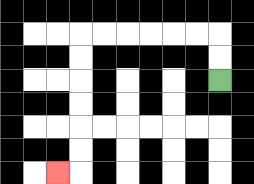{'start': '[9, 3]', 'end': '[2, 7]', 'path_directions': 'U,U,L,L,L,L,L,L,D,D,D,D,D,D,L', 'path_coordinates': '[[9, 3], [9, 2], [9, 1], [8, 1], [7, 1], [6, 1], [5, 1], [4, 1], [3, 1], [3, 2], [3, 3], [3, 4], [3, 5], [3, 6], [3, 7], [2, 7]]'}